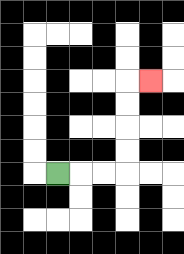{'start': '[2, 7]', 'end': '[6, 3]', 'path_directions': 'R,R,R,U,U,U,U,R', 'path_coordinates': '[[2, 7], [3, 7], [4, 7], [5, 7], [5, 6], [5, 5], [5, 4], [5, 3], [6, 3]]'}